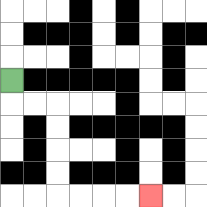{'start': '[0, 3]', 'end': '[6, 8]', 'path_directions': 'D,R,R,D,D,D,D,R,R,R,R', 'path_coordinates': '[[0, 3], [0, 4], [1, 4], [2, 4], [2, 5], [2, 6], [2, 7], [2, 8], [3, 8], [4, 8], [5, 8], [6, 8]]'}